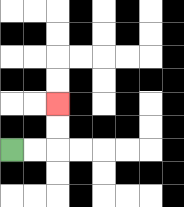{'start': '[0, 6]', 'end': '[2, 4]', 'path_directions': 'R,R,U,U', 'path_coordinates': '[[0, 6], [1, 6], [2, 6], [2, 5], [2, 4]]'}